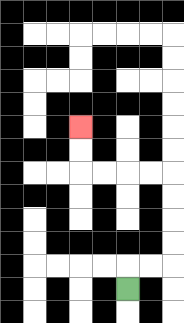{'start': '[5, 12]', 'end': '[3, 5]', 'path_directions': 'U,R,R,U,U,U,U,L,L,L,L,U,U', 'path_coordinates': '[[5, 12], [5, 11], [6, 11], [7, 11], [7, 10], [7, 9], [7, 8], [7, 7], [6, 7], [5, 7], [4, 7], [3, 7], [3, 6], [3, 5]]'}